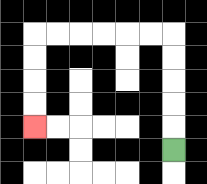{'start': '[7, 6]', 'end': '[1, 5]', 'path_directions': 'U,U,U,U,U,L,L,L,L,L,L,D,D,D,D', 'path_coordinates': '[[7, 6], [7, 5], [7, 4], [7, 3], [7, 2], [7, 1], [6, 1], [5, 1], [4, 1], [3, 1], [2, 1], [1, 1], [1, 2], [1, 3], [1, 4], [1, 5]]'}